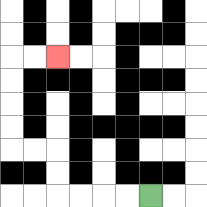{'start': '[6, 8]', 'end': '[2, 2]', 'path_directions': 'L,L,L,L,U,U,L,L,U,U,U,U,R,R', 'path_coordinates': '[[6, 8], [5, 8], [4, 8], [3, 8], [2, 8], [2, 7], [2, 6], [1, 6], [0, 6], [0, 5], [0, 4], [0, 3], [0, 2], [1, 2], [2, 2]]'}